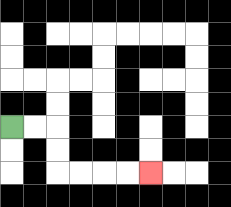{'start': '[0, 5]', 'end': '[6, 7]', 'path_directions': 'R,R,D,D,R,R,R,R', 'path_coordinates': '[[0, 5], [1, 5], [2, 5], [2, 6], [2, 7], [3, 7], [4, 7], [5, 7], [6, 7]]'}